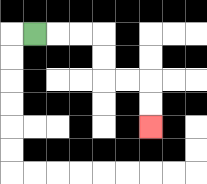{'start': '[1, 1]', 'end': '[6, 5]', 'path_directions': 'R,R,R,D,D,R,R,D,D', 'path_coordinates': '[[1, 1], [2, 1], [3, 1], [4, 1], [4, 2], [4, 3], [5, 3], [6, 3], [6, 4], [6, 5]]'}